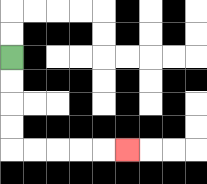{'start': '[0, 2]', 'end': '[5, 6]', 'path_directions': 'D,D,D,D,R,R,R,R,R', 'path_coordinates': '[[0, 2], [0, 3], [0, 4], [0, 5], [0, 6], [1, 6], [2, 6], [3, 6], [4, 6], [5, 6]]'}